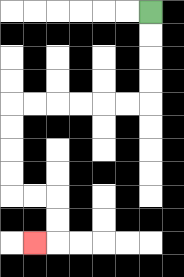{'start': '[6, 0]', 'end': '[1, 10]', 'path_directions': 'D,D,D,D,L,L,L,L,L,L,D,D,D,D,R,R,D,D,L', 'path_coordinates': '[[6, 0], [6, 1], [6, 2], [6, 3], [6, 4], [5, 4], [4, 4], [3, 4], [2, 4], [1, 4], [0, 4], [0, 5], [0, 6], [0, 7], [0, 8], [1, 8], [2, 8], [2, 9], [2, 10], [1, 10]]'}